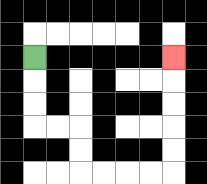{'start': '[1, 2]', 'end': '[7, 2]', 'path_directions': 'D,D,D,R,R,D,D,R,R,R,R,U,U,U,U,U', 'path_coordinates': '[[1, 2], [1, 3], [1, 4], [1, 5], [2, 5], [3, 5], [3, 6], [3, 7], [4, 7], [5, 7], [6, 7], [7, 7], [7, 6], [7, 5], [7, 4], [7, 3], [7, 2]]'}